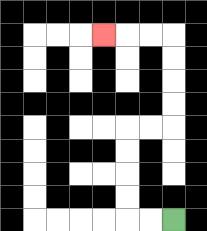{'start': '[7, 9]', 'end': '[4, 1]', 'path_directions': 'L,L,U,U,U,U,R,R,U,U,U,U,L,L,L', 'path_coordinates': '[[7, 9], [6, 9], [5, 9], [5, 8], [5, 7], [5, 6], [5, 5], [6, 5], [7, 5], [7, 4], [7, 3], [7, 2], [7, 1], [6, 1], [5, 1], [4, 1]]'}